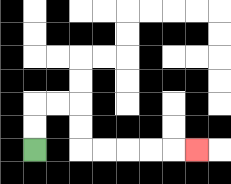{'start': '[1, 6]', 'end': '[8, 6]', 'path_directions': 'U,U,R,R,D,D,R,R,R,R,R', 'path_coordinates': '[[1, 6], [1, 5], [1, 4], [2, 4], [3, 4], [3, 5], [3, 6], [4, 6], [5, 6], [6, 6], [7, 6], [8, 6]]'}